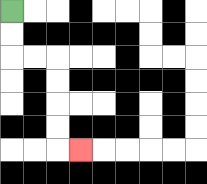{'start': '[0, 0]', 'end': '[3, 6]', 'path_directions': 'D,D,R,R,D,D,D,D,R', 'path_coordinates': '[[0, 0], [0, 1], [0, 2], [1, 2], [2, 2], [2, 3], [2, 4], [2, 5], [2, 6], [3, 6]]'}